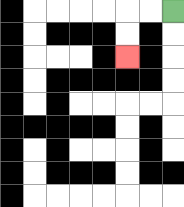{'start': '[7, 0]', 'end': '[5, 2]', 'path_directions': 'L,L,D,D', 'path_coordinates': '[[7, 0], [6, 0], [5, 0], [5, 1], [5, 2]]'}